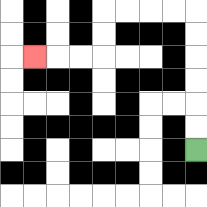{'start': '[8, 6]', 'end': '[1, 2]', 'path_directions': 'U,U,U,U,U,U,L,L,L,L,D,D,L,L,L', 'path_coordinates': '[[8, 6], [8, 5], [8, 4], [8, 3], [8, 2], [8, 1], [8, 0], [7, 0], [6, 0], [5, 0], [4, 0], [4, 1], [4, 2], [3, 2], [2, 2], [1, 2]]'}